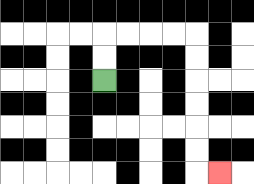{'start': '[4, 3]', 'end': '[9, 7]', 'path_directions': 'U,U,R,R,R,R,D,D,D,D,D,D,R', 'path_coordinates': '[[4, 3], [4, 2], [4, 1], [5, 1], [6, 1], [7, 1], [8, 1], [8, 2], [8, 3], [8, 4], [8, 5], [8, 6], [8, 7], [9, 7]]'}